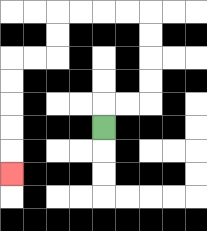{'start': '[4, 5]', 'end': '[0, 7]', 'path_directions': 'U,R,R,U,U,U,U,L,L,L,L,D,D,L,L,D,D,D,D,D', 'path_coordinates': '[[4, 5], [4, 4], [5, 4], [6, 4], [6, 3], [6, 2], [6, 1], [6, 0], [5, 0], [4, 0], [3, 0], [2, 0], [2, 1], [2, 2], [1, 2], [0, 2], [0, 3], [0, 4], [0, 5], [0, 6], [0, 7]]'}